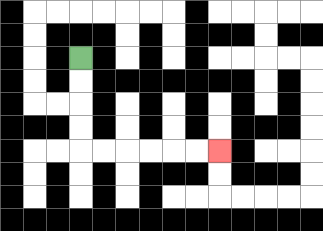{'start': '[3, 2]', 'end': '[9, 6]', 'path_directions': 'D,D,D,D,R,R,R,R,R,R', 'path_coordinates': '[[3, 2], [3, 3], [3, 4], [3, 5], [3, 6], [4, 6], [5, 6], [6, 6], [7, 6], [8, 6], [9, 6]]'}